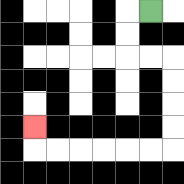{'start': '[6, 0]', 'end': '[1, 5]', 'path_directions': 'L,D,D,R,R,D,D,D,D,L,L,L,L,L,L,U', 'path_coordinates': '[[6, 0], [5, 0], [5, 1], [5, 2], [6, 2], [7, 2], [7, 3], [7, 4], [7, 5], [7, 6], [6, 6], [5, 6], [4, 6], [3, 6], [2, 6], [1, 6], [1, 5]]'}